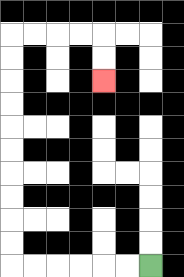{'start': '[6, 11]', 'end': '[4, 3]', 'path_directions': 'L,L,L,L,L,L,U,U,U,U,U,U,U,U,U,U,R,R,R,R,D,D', 'path_coordinates': '[[6, 11], [5, 11], [4, 11], [3, 11], [2, 11], [1, 11], [0, 11], [0, 10], [0, 9], [0, 8], [0, 7], [0, 6], [0, 5], [0, 4], [0, 3], [0, 2], [0, 1], [1, 1], [2, 1], [3, 1], [4, 1], [4, 2], [4, 3]]'}